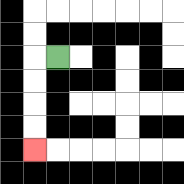{'start': '[2, 2]', 'end': '[1, 6]', 'path_directions': 'L,D,D,D,D', 'path_coordinates': '[[2, 2], [1, 2], [1, 3], [1, 4], [1, 5], [1, 6]]'}